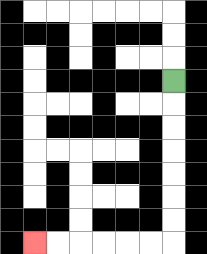{'start': '[7, 3]', 'end': '[1, 10]', 'path_directions': 'D,D,D,D,D,D,D,L,L,L,L,L,L', 'path_coordinates': '[[7, 3], [7, 4], [7, 5], [7, 6], [7, 7], [7, 8], [7, 9], [7, 10], [6, 10], [5, 10], [4, 10], [3, 10], [2, 10], [1, 10]]'}